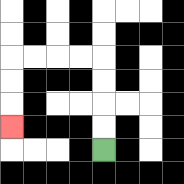{'start': '[4, 6]', 'end': '[0, 5]', 'path_directions': 'U,U,U,U,L,L,L,L,D,D,D', 'path_coordinates': '[[4, 6], [4, 5], [4, 4], [4, 3], [4, 2], [3, 2], [2, 2], [1, 2], [0, 2], [0, 3], [0, 4], [0, 5]]'}